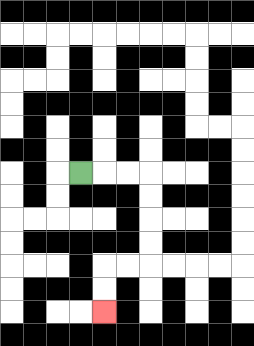{'start': '[3, 7]', 'end': '[4, 13]', 'path_directions': 'R,R,R,D,D,D,D,L,L,D,D', 'path_coordinates': '[[3, 7], [4, 7], [5, 7], [6, 7], [6, 8], [6, 9], [6, 10], [6, 11], [5, 11], [4, 11], [4, 12], [4, 13]]'}